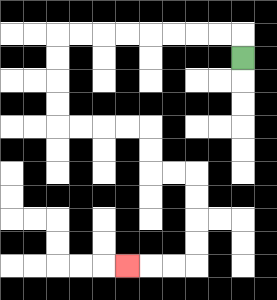{'start': '[10, 2]', 'end': '[5, 11]', 'path_directions': 'U,L,L,L,L,L,L,L,L,D,D,D,D,R,R,R,R,D,D,R,R,D,D,D,D,L,L,L', 'path_coordinates': '[[10, 2], [10, 1], [9, 1], [8, 1], [7, 1], [6, 1], [5, 1], [4, 1], [3, 1], [2, 1], [2, 2], [2, 3], [2, 4], [2, 5], [3, 5], [4, 5], [5, 5], [6, 5], [6, 6], [6, 7], [7, 7], [8, 7], [8, 8], [8, 9], [8, 10], [8, 11], [7, 11], [6, 11], [5, 11]]'}